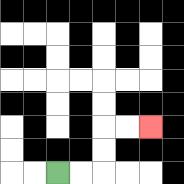{'start': '[2, 7]', 'end': '[6, 5]', 'path_directions': 'R,R,U,U,R,R', 'path_coordinates': '[[2, 7], [3, 7], [4, 7], [4, 6], [4, 5], [5, 5], [6, 5]]'}